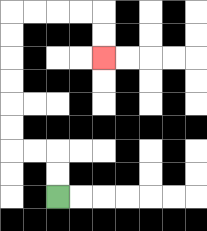{'start': '[2, 8]', 'end': '[4, 2]', 'path_directions': 'U,U,L,L,U,U,U,U,U,U,R,R,R,R,D,D', 'path_coordinates': '[[2, 8], [2, 7], [2, 6], [1, 6], [0, 6], [0, 5], [0, 4], [0, 3], [0, 2], [0, 1], [0, 0], [1, 0], [2, 0], [3, 0], [4, 0], [4, 1], [4, 2]]'}